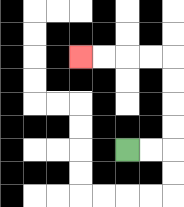{'start': '[5, 6]', 'end': '[3, 2]', 'path_directions': 'R,R,U,U,U,U,L,L,L,L', 'path_coordinates': '[[5, 6], [6, 6], [7, 6], [7, 5], [7, 4], [7, 3], [7, 2], [6, 2], [5, 2], [4, 2], [3, 2]]'}